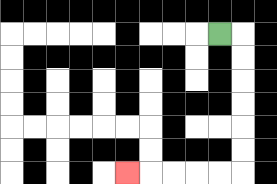{'start': '[9, 1]', 'end': '[5, 7]', 'path_directions': 'R,D,D,D,D,D,D,L,L,L,L,L', 'path_coordinates': '[[9, 1], [10, 1], [10, 2], [10, 3], [10, 4], [10, 5], [10, 6], [10, 7], [9, 7], [8, 7], [7, 7], [6, 7], [5, 7]]'}